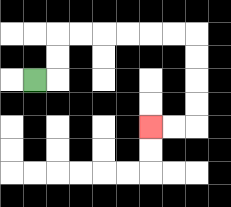{'start': '[1, 3]', 'end': '[6, 5]', 'path_directions': 'R,U,U,R,R,R,R,R,R,D,D,D,D,L,L', 'path_coordinates': '[[1, 3], [2, 3], [2, 2], [2, 1], [3, 1], [4, 1], [5, 1], [6, 1], [7, 1], [8, 1], [8, 2], [8, 3], [8, 4], [8, 5], [7, 5], [6, 5]]'}